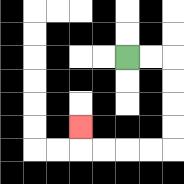{'start': '[5, 2]', 'end': '[3, 5]', 'path_directions': 'R,R,D,D,D,D,L,L,L,L,U', 'path_coordinates': '[[5, 2], [6, 2], [7, 2], [7, 3], [7, 4], [7, 5], [7, 6], [6, 6], [5, 6], [4, 6], [3, 6], [3, 5]]'}